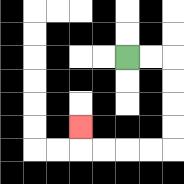{'start': '[5, 2]', 'end': '[3, 5]', 'path_directions': 'R,R,D,D,D,D,L,L,L,L,U', 'path_coordinates': '[[5, 2], [6, 2], [7, 2], [7, 3], [7, 4], [7, 5], [7, 6], [6, 6], [5, 6], [4, 6], [3, 6], [3, 5]]'}